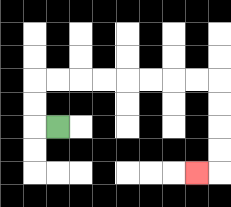{'start': '[2, 5]', 'end': '[8, 7]', 'path_directions': 'L,U,U,R,R,R,R,R,R,R,R,D,D,D,D,L', 'path_coordinates': '[[2, 5], [1, 5], [1, 4], [1, 3], [2, 3], [3, 3], [4, 3], [5, 3], [6, 3], [7, 3], [8, 3], [9, 3], [9, 4], [9, 5], [9, 6], [9, 7], [8, 7]]'}